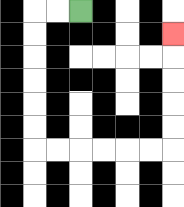{'start': '[3, 0]', 'end': '[7, 1]', 'path_directions': 'L,L,D,D,D,D,D,D,R,R,R,R,R,R,U,U,U,U,U', 'path_coordinates': '[[3, 0], [2, 0], [1, 0], [1, 1], [1, 2], [1, 3], [1, 4], [1, 5], [1, 6], [2, 6], [3, 6], [4, 6], [5, 6], [6, 6], [7, 6], [7, 5], [7, 4], [7, 3], [7, 2], [7, 1]]'}